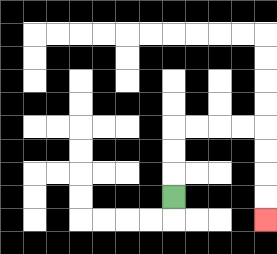{'start': '[7, 8]', 'end': '[11, 9]', 'path_directions': 'U,U,U,R,R,R,R,D,D,D,D', 'path_coordinates': '[[7, 8], [7, 7], [7, 6], [7, 5], [8, 5], [9, 5], [10, 5], [11, 5], [11, 6], [11, 7], [11, 8], [11, 9]]'}